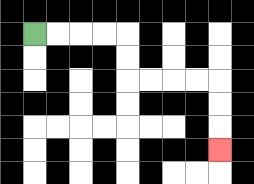{'start': '[1, 1]', 'end': '[9, 6]', 'path_directions': 'R,R,R,R,D,D,R,R,R,R,D,D,D', 'path_coordinates': '[[1, 1], [2, 1], [3, 1], [4, 1], [5, 1], [5, 2], [5, 3], [6, 3], [7, 3], [8, 3], [9, 3], [9, 4], [9, 5], [9, 6]]'}